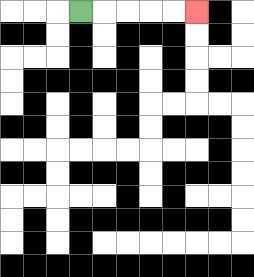{'start': '[3, 0]', 'end': '[8, 0]', 'path_directions': 'R,R,R,R,R', 'path_coordinates': '[[3, 0], [4, 0], [5, 0], [6, 0], [7, 0], [8, 0]]'}